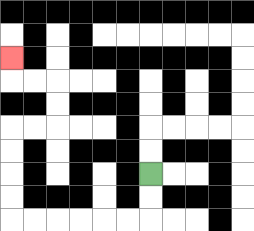{'start': '[6, 7]', 'end': '[0, 2]', 'path_directions': 'D,D,L,L,L,L,L,L,U,U,U,U,R,R,U,U,L,L,U', 'path_coordinates': '[[6, 7], [6, 8], [6, 9], [5, 9], [4, 9], [3, 9], [2, 9], [1, 9], [0, 9], [0, 8], [0, 7], [0, 6], [0, 5], [1, 5], [2, 5], [2, 4], [2, 3], [1, 3], [0, 3], [0, 2]]'}